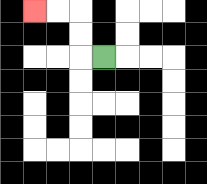{'start': '[4, 2]', 'end': '[1, 0]', 'path_directions': 'L,U,U,L,L', 'path_coordinates': '[[4, 2], [3, 2], [3, 1], [3, 0], [2, 0], [1, 0]]'}